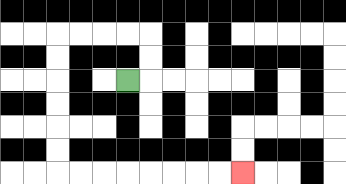{'start': '[5, 3]', 'end': '[10, 7]', 'path_directions': 'R,U,U,L,L,L,L,D,D,D,D,D,D,R,R,R,R,R,R,R,R', 'path_coordinates': '[[5, 3], [6, 3], [6, 2], [6, 1], [5, 1], [4, 1], [3, 1], [2, 1], [2, 2], [2, 3], [2, 4], [2, 5], [2, 6], [2, 7], [3, 7], [4, 7], [5, 7], [6, 7], [7, 7], [8, 7], [9, 7], [10, 7]]'}